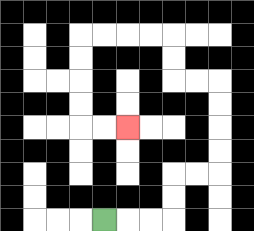{'start': '[4, 9]', 'end': '[5, 5]', 'path_directions': 'R,R,R,U,U,R,R,U,U,U,U,L,L,U,U,L,L,L,L,D,D,D,D,R,R', 'path_coordinates': '[[4, 9], [5, 9], [6, 9], [7, 9], [7, 8], [7, 7], [8, 7], [9, 7], [9, 6], [9, 5], [9, 4], [9, 3], [8, 3], [7, 3], [7, 2], [7, 1], [6, 1], [5, 1], [4, 1], [3, 1], [3, 2], [3, 3], [3, 4], [3, 5], [4, 5], [5, 5]]'}